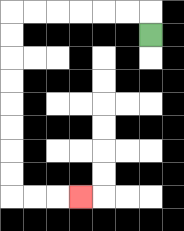{'start': '[6, 1]', 'end': '[3, 8]', 'path_directions': 'U,L,L,L,L,L,L,D,D,D,D,D,D,D,D,R,R,R', 'path_coordinates': '[[6, 1], [6, 0], [5, 0], [4, 0], [3, 0], [2, 0], [1, 0], [0, 0], [0, 1], [0, 2], [0, 3], [0, 4], [0, 5], [0, 6], [0, 7], [0, 8], [1, 8], [2, 8], [3, 8]]'}